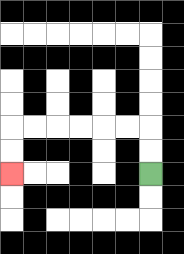{'start': '[6, 7]', 'end': '[0, 7]', 'path_directions': 'U,U,L,L,L,L,L,L,D,D', 'path_coordinates': '[[6, 7], [6, 6], [6, 5], [5, 5], [4, 5], [3, 5], [2, 5], [1, 5], [0, 5], [0, 6], [0, 7]]'}